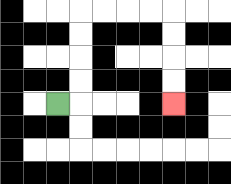{'start': '[2, 4]', 'end': '[7, 4]', 'path_directions': 'R,U,U,U,U,R,R,R,R,D,D,D,D', 'path_coordinates': '[[2, 4], [3, 4], [3, 3], [3, 2], [3, 1], [3, 0], [4, 0], [5, 0], [6, 0], [7, 0], [7, 1], [7, 2], [7, 3], [7, 4]]'}